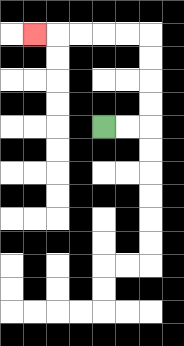{'start': '[4, 5]', 'end': '[1, 1]', 'path_directions': 'R,R,U,U,U,U,L,L,L,L,L', 'path_coordinates': '[[4, 5], [5, 5], [6, 5], [6, 4], [6, 3], [6, 2], [6, 1], [5, 1], [4, 1], [3, 1], [2, 1], [1, 1]]'}